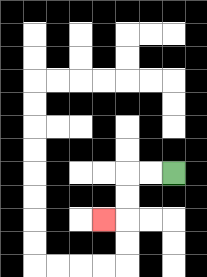{'start': '[7, 7]', 'end': '[4, 9]', 'path_directions': 'L,L,D,D,L', 'path_coordinates': '[[7, 7], [6, 7], [5, 7], [5, 8], [5, 9], [4, 9]]'}